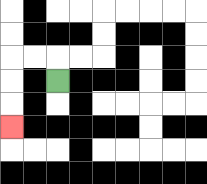{'start': '[2, 3]', 'end': '[0, 5]', 'path_directions': 'U,L,L,D,D,D', 'path_coordinates': '[[2, 3], [2, 2], [1, 2], [0, 2], [0, 3], [0, 4], [0, 5]]'}